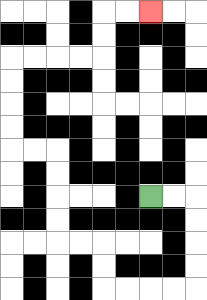{'start': '[6, 8]', 'end': '[6, 0]', 'path_directions': 'R,R,D,D,D,D,L,L,L,L,U,U,L,L,U,U,U,U,L,L,U,U,U,U,R,R,R,R,U,U,R,R', 'path_coordinates': '[[6, 8], [7, 8], [8, 8], [8, 9], [8, 10], [8, 11], [8, 12], [7, 12], [6, 12], [5, 12], [4, 12], [4, 11], [4, 10], [3, 10], [2, 10], [2, 9], [2, 8], [2, 7], [2, 6], [1, 6], [0, 6], [0, 5], [0, 4], [0, 3], [0, 2], [1, 2], [2, 2], [3, 2], [4, 2], [4, 1], [4, 0], [5, 0], [6, 0]]'}